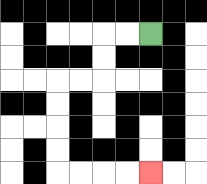{'start': '[6, 1]', 'end': '[6, 7]', 'path_directions': 'L,L,D,D,L,L,D,D,D,D,R,R,R,R', 'path_coordinates': '[[6, 1], [5, 1], [4, 1], [4, 2], [4, 3], [3, 3], [2, 3], [2, 4], [2, 5], [2, 6], [2, 7], [3, 7], [4, 7], [5, 7], [6, 7]]'}